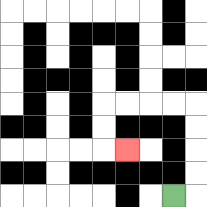{'start': '[7, 8]', 'end': '[5, 6]', 'path_directions': 'R,U,U,U,U,L,L,L,L,D,D,R', 'path_coordinates': '[[7, 8], [8, 8], [8, 7], [8, 6], [8, 5], [8, 4], [7, 4], [6, 4], [5, 4], [4, 4], [4, 5], [4, 6], [5, 6]]'}